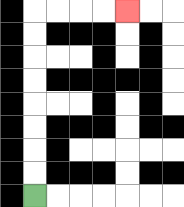{'start': '[1, 8]', 'end': '[5, 0]', 'path_directions': 'U,U,U,U,U,U,U,U,R,R,R,R', 'path_coordinates': '[[1, 8], [1, 7], [1, 6], [1, 5], [1, 4], [1, 3], [1, 2], [1, 1], [1, 0], [2, 0], [3, 0], [4, 0], [5, 0]]'}